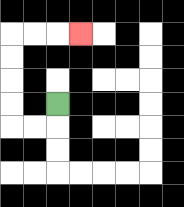{'start': '[2, 4]', 'end': '[3, 1]', 'path_directions': 'D,L,L,U,U,U,U,R,R,R', 'path_coordinates': '[[2, 4], [2, 5], [1, 5], [0, 5], [0, 4], [0, 3], [0, 2], [0, 1], [1, 1], [2, 1], [3, 1]]'}